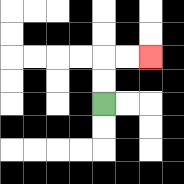{'start': '[4, 4]', 'end': '[6, 2]', 'path_directions': 'U,U,R,R', 'path_coordinates': '[[4, 4], [4, 3], [4, 2], [5, 2], [6, 2]]'}